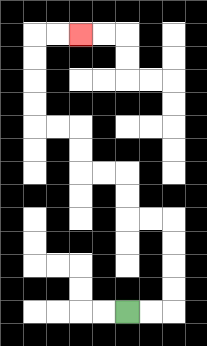{'start': '[5, 13]', 'end': '[3, 1]', 'path_directions': 'R,R,U,U,U,U,L,L,U,U,L,L,U,U,L,L,U,U,U,U,R,R', 'path_coordinates': '[[5, 13], [6, 13], [7, 13], [7, 12], [7, 11], [7, 10], [7, 9], [6, 9], [5, 9], [5, 8], [5, 7], [4, 7], [3, 7], [3, 6], [3, 5], [2, 5], [1, 5], [1, 4], [1, 3], [1, 2], [1, 1], [2, 1], [3, 1]]'}